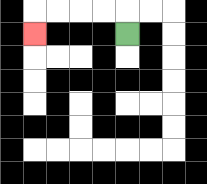{'start': '[5, 1]', 'end': '[1, 1]', 'path_directions': 'U,L,L,L,L,D', 'path_coordinates': '[[5, 1], [5, 0], [4, 0], [3, 0], [2, 0], [1, 0], [1, 1]]'}